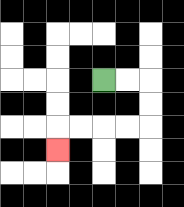{'start': '[4, 3]', 'end': '[2, 6]', 'path_directions': 'R,R,D,D,L,L,L,L,D', 'path_coordinates': '[[4, 3], [5, 3], [6, 3], [6, 4], [6, 5], [5, 5], [4, 5], [3, 5], [2, 5], [2, 6]]'}